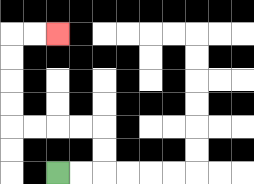{'start': '[2, 7]', 'end': '[2, 1]', 'path_directions': 'R,R,U,U,L,L,L,L,U,U,U,U,R,R', 'path_coordinates': '[[2, 7], [3, 7], [4, 7], [4, 6], [4, 5], [3, 5], [2, 5], [1, 5], [0, 5], [0, 4], [0, 3], [0, 2], [0, 1], [1, 1], [2, 1]]'}